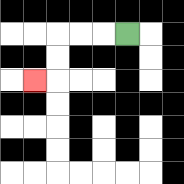{'start': '[5, 1]', 'end': '[1, 3]', 'path_directions': 'L,L,L,D,D,L', 'path_coordinates': '[[5, 1], [4, 1], [3, 1], [2, 1], [2, 2], [2, 3], [1, 3]]'}